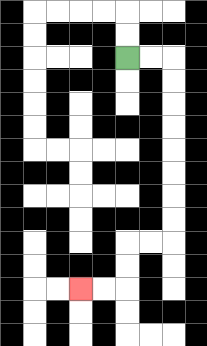{'start': '[5, 2]', 'end': '[3, 12]', 'path_directions': 'R,R,D,D,D,D,D,D,D,D,L,L,D,D,L,L', 'path_coordinates': '[[5, 2], [6, 2], [7, 2], [7, 3], [7, 4], [7, 5], [7, 6], [7, 7], [7, 8], [7, 9], [7, 10], [6, 10], [5, 10], [5, 11], [5, 12], [4, 12], [3, 12]]'}